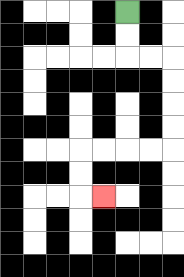{'start': '[5, 0]', 'end': '[4, 8]', 'path_directions': 'D,D,R,R,D,D,D,D,L,L,L,L,D,D,R', 'path_coordinates': '[[5, 0], [5, 1], [5, 2], [6, 2], [7, 2], [7, 3], [7, 4], [7, 5], [7, 6], [6, 6], [5, 6], [4, 6], [3, 6], [3, 7], [3, 8], [4, 8]]'}